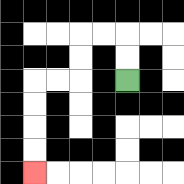{'start': '[5, 3]', 'end': '[1, 7]', 'path_directions': 'U,U,L,L,D,D,L,L,D,D,D,D', 'path_coordinates': '[[5, 3], [5, 2], [5, 1], [4, 1], [3, 1], [3, 2], [3, 3], [2, 3], [1, 3], [1, 4], [1, 5], [1, 6], [1, 7]]'}